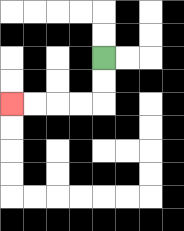{'start': '[4, 2]', 'end': '[0, 4]', 'path_directions': 'D,D,L,L,L,L', 'path_coordinates': '[[4, 2], [4, 3], [4, 4], [3, 4], [2, 4], [1, 4], [0, 4]]'}